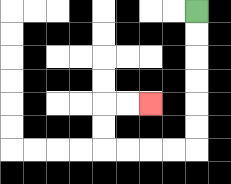{'start': '[8, 0]', 'end': '[6, 4]', 'path_directions': 'D,D,D,D,D,D,L,L,L,L,U,U,R,R', 'path_coordinates': '[[8, 0], [8, 1], [8, 2], [8, 3], [8, 4], [8, 5], [8, 6], [7, 6], [6, 6], [5, 6], [4, 6], [4, 5], [4, 4], [5, 4], [6, 4]]'}